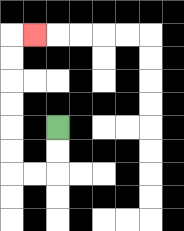{'start': '[2, 5]', 'end': '[1, 1]', 'path_directions': 'D,D,L,L,U,U,U,U,U,U,R', 'path_coordinates': '[[2, 5], [2, 6], [2, 7], [1, 7], [0, 7], [0, 6], [0, 5], [0, 4], [0, 3], [0, 2], [0, 1], [1, 1]]'}